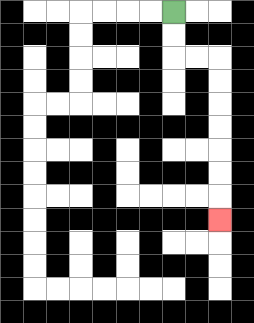{'start': '[7, 0]', 'end': '[9, 9]', 'path_directions': 'D,D,R,R,D,D,D,D,D,D,D', 'path_coordinates': '[[7, 0], [7, 1], [7, 2], [8, 2], [9, 2], [9, 3], [9, 4], [9, 5], [9, 6], [9, 7], [9, 8], [9, 9]]'}